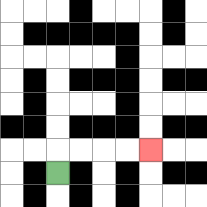{'start': '[2, 7]', 'end': '[6, 6]', 'path_directions': 'U,R,R,R,R', 'path_coordinates': '[[2, 7], [2, 6], [3, 6], [4, 6], [5, 6], [6, 6]]'}